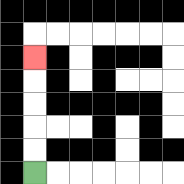{'start': '[1, 7]', 'end': '[1, 2]', 'path_directions': 'U,U,U,U,U', 'path_coordinates': '[[1, 7], [1, 6], [1, 5], [1, 4], [1, 3], [1, 2]]'}